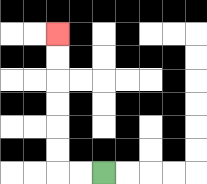{'start': '[4, 7]', 'end': '[2, 1]', 'path_directions': 'L,L,U,U,U,U,U,U', 'path_coordinates': '[[4, 7], [3, 7], [2, 7], [2, 6], [2, 5], [2, 4], [2, 3], [2, 2], [2, 1]]'}